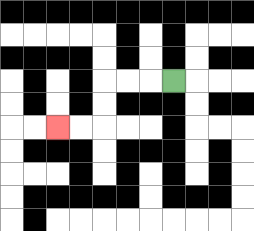{'start': '[7, 3]', 'end': '[2, 5]', 'path_directions': 'L,L,L,D,D,L,L', 'path_coordinates': '[[7, 3], [6, 3], [5, 3], [4, 3], [4, 4], [4, 5], [3, 5], [2, 5]]'}